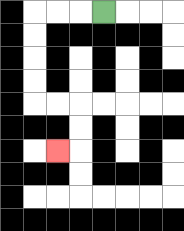{'start': '[4, 0]', 'end': '[2, 6]', 'path_directions': 'L,L,L,D,D,D,D,R,R,D,D,L', 'path_coordinates': '[[4, 0], [3, 0], [2, 0], [1, 0], [1, 1], [1, 2], [1, 3], [1, 4], [2, 4], [3, 4], [3, 5], [3, 6], [2, 6]]'}